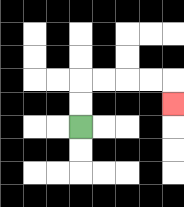{'start': '[3, 5]', 'end': '[7, 4]', 'path_directions': 'U,U,R,R,R,R,D', 'path_coordinates': '[[3, 5], [3, 4], [3, 3], [4, 3], [5, 3], [6, 3], [7, 3], [7, 4]]'}